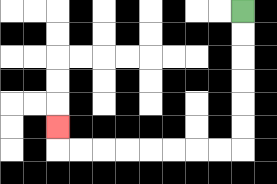{'start': '[10, 0]', 'end': '[2, 5]', 'path_directions': 'D,D,D,D,D,D,L,L,L,L,L,L,L,L,U', 'path_coordinates': '[[10, 0], [10, 1], [10, 2], [10, 3], [10, 4], [10, 5], [10, 6], [9, 6], [8, 6], [7, 6], [6, 6], [5, 6], [4, 6], [3, 6], [2, 6], [2, 5]]'}